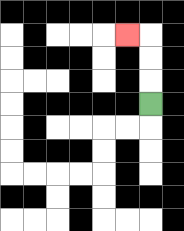{'start': '[6, 4]', 'end': '[5, 1]', 'path_directions': 'U,U,U,L', 'path_coordinates': '[[6, 4], [6, 3], [6, 2], [6, 1], [5, 1]]'}